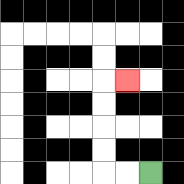{'start': '[6, 7]', 'end': '[5, 3]', 'path_directions': 'L,L,U,U,U,U,R', 'path_coordinates': '[[6, 7], [5, 7], [4, 7], [4, 6], [4, 5], [4, 4], [4, 3], [5, 3]]'}